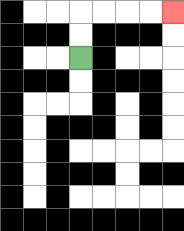{'start': '[3, 2]', 'end': '[7, 0]', 'path_directions': 'U,U,R,R,R,R', 'path_coordinates': '[[3, 2], [3, 1], [3, 0], [4, 0], [5, 0], [6, 0], [7, 0]]'}